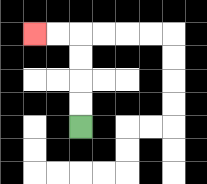{'start': '[3, 5]', 'end': '[1, 1]', 'path_directions': 'U,U,U,U,L,L', 'path_coordinates': '[[3, 5], [3, 4], [3, 3], [3, 2], [3, 1], [2, 1], [1, 1]]'}